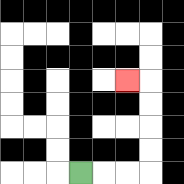{'start': '[3, 7]', 'end': '[5, 3]', 'path_directions': 'R,R,R,U,U,U,U,L', 'path_coordinates': '[[3, 7], [4, 7], [5, 7], [6, 7], [6, 6], [6, 5], [6, 4], [6, 3], [5, 3]]'}